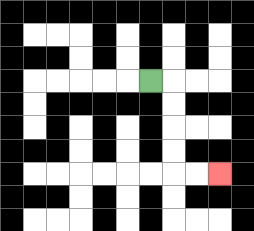{'start': '[6, 3]', 'end': '[9, 7]', 'path_directions': 'R,D,D,D,D,R,R', 'path_coordinates': '[[6, 3], [7, 3], [7, 4], [7, 5], [7, 6], [7, 7], [8, 7], [9, 7]]'}